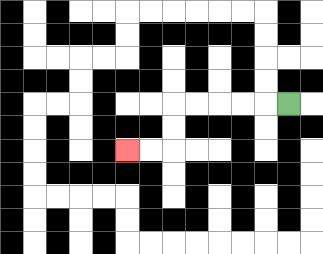{'start': '[12, 4]', 'end': '[5, 6]', 'path_directions': 'L,L,L,L,L,D,D,L,L', 'path_coordinates': '[[12, 4], [11, 4], [10, 4], [9, 4], [8, 4], [7, 4], [7, 5], [7, 6], [6, 6], [5, 6]]'}